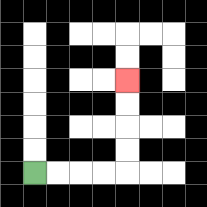{'start': '[1, 7]', 'end': '[5, 3]', 'path_directions': 'R,R,R,R,U,U,U,U', 'path_coordinates': '[[1, 7], [2, 7], [3, 7], [4, 7], [5, 7], [5, 6], [5, 5], [5, 4], [5, 3]]'}